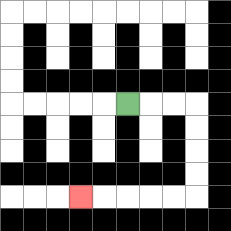{'start': '[5, 4]', 'end': '[3, 8]', 'path_directions': 'R,R,R,D,D,D,D,L,L,L,L,L', 'path_coordinates': '[[5, 4], [6, 4], [7, 4], [8, 4], [8, 5], [8, 6], [8, 7], [8, 8], [7, 8], [6, 8], [5, 8], [4, 8], [3, 8]]'}